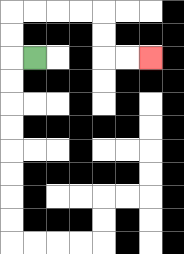{'start': '[1, 2]', 'end': '[6, 2]', 'path_directions': 'L,U,U,R,R,R,R,D,D,R,R', 'path_coordinates': '[[1, 2], [0, 2], [0, 1], [0, 0], [1, 0], [2, 0], [3, 0], [4, 0], [4, 1], [4, 2], [5, 2], [6, 2]]'}